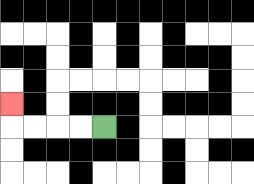{'start': '[4, 5]', 'end': '[0, 4]', 'path_directions': 'L,L,L,L,U', 'path_coordinates': '[[4, 5], [3, 5], [2, 5], [1, 5], [0, 5], [0, 4]]'}